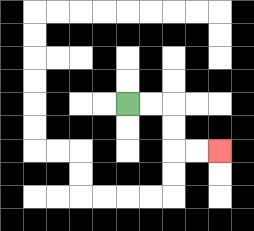{'start': '[5, 4]', 'end': '[9, 6]', 'path_directions': 'R,R,D,D,R,R', 'path_coordinates': '[[5, 4], [6, 4], [7, 4], [7, 5], [7, 6], [8, 6], [9, 6]]'}